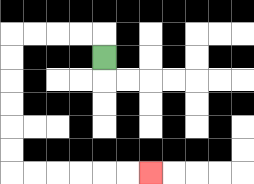{'start': '[4, 2]', 'end': '[6, 7]', 'path_directions': 'U,L,L,L,L,D,D,D,D,D,D,R,R,R,R,R,R', 'path_coordinates': '[[4, 2], [4, 1], [3, 1], [2, 1], [1, 1], [0, 1], [0, 2], [0, 3], [0, 4], [0, 5], [0, 6], [0, 7], [1, 7], [2, 7], [3, 7], [4, 7], [5, 7], [6, 7]]'}